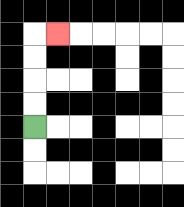{'start': '[1, 5]', 'end': '[2, 1]', 'path_directions': 'U,U,U,U,R', 'path_coordinates': '[[1, 5], [1, 4], [1, 3], [1, 2], [1, 1], [2, 1]]'}